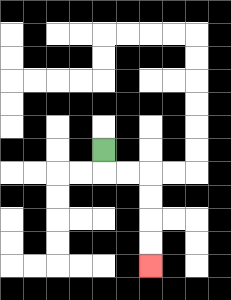{'start': '[4, 6]', 'end': '[6, 11]', 'path_directions': 'D,R,R,D,D,D,D', 'path_coordinates': '[[4, 6], [4, 7], [5, 7], [6, 7], [6, 8], [6, 9], [6, 10], [6, 11]]'}